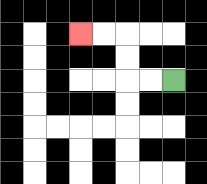{'start': '[7, 3]', 'end': '[3, 1]', 'path_directions': 'L,L,U,U,L,L', 'path_coordinates': '[[7, 3], [6, 3], [5, 3], [5, 2], [5, 1], [4, 1], [3, 1]]'}